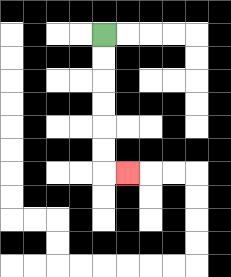{'start': '[4, 1]', 'end': '[5, 7]', 'path_directions': 'D,D,D,D,D,D,R', 'path_coordinates': '[[4, 1], [4, 2], [4, 3], [4, 4], [4, 5], [4, 6], [4, 7], [5, 7]]'}